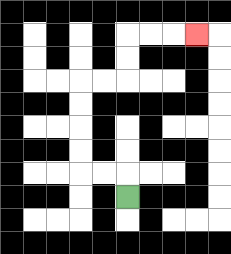{'start': '[5, 8]', 'end': '[8, 1]', 'path_directions': 'U,L,L,U,U,U,U,R,R,U,U,R,R,R', 'path_coordinates': '[[5, 8], [5, 7], [4, 7], [3, 7], [3, 6], [3, 5], [3, 4], [3, 3], [4, 3], [5, 3], [5, 2], [5, 1], [6, 1], [7, 1], [8, 1]]'}